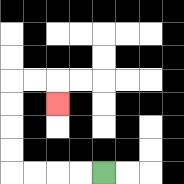{'start': '[4, 7]', 'end': '[2, 4]', 'path_directions': 'L,L,L,L,U,U,U,U,R,R,D', 'path_coordinates': '[[4, 7], [3, 7], [2, 7], [1, 7], [0, 7], [0, 6], [0, 5], [0, 4], [0, 3], [1, 3], [2, 3], [2, 4]]'}